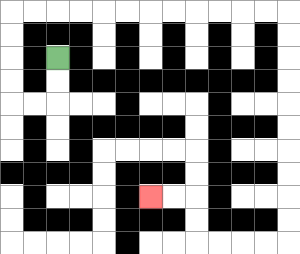{'start': '[2, 2]', 'end': '[6, 8]', 'path_directions': 'D,D,L,L,U,U,U,U,R,R,R,R,R,R,R,R,R,R,R,R,D,D,D,D,D,D,D,D,D,D,L,L,L,L,U,U,L,L', 'path_coordinates': '[[2, 2], [2, 3], [2, 4], [1, 4], [0, 4], [0, 3], [0, 2], [0, 1], [0, 0], [1, 0], [2, 0], [3, 0], [4, 0], [5, 0], [6, 0], [7, 0], [8, 0], [9, 0], [10, 0], [11, 0], [12, 0], [12, 1], [12, 2], [12, 3], [12, 4], [12, 5], [12, 6], [12, 7], [12, 8], [12, 9], [12, 10], [11, 10], [10, 10], [9, 10], [8, 10], [8, 9], [8, 8], [7, 8], [6, 8]]'}